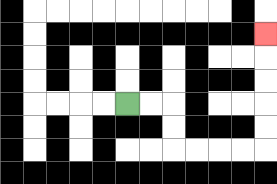{'start': '[5, 4]', 'end': '[11, 1]', 'path_directions': 'R,R,D,D,R,R,R,R,U,U,U,U,U', 'path_coordinates': '[[5, 4], [6, 4], [7, 4], [7, 5], [7, 6], [8, 6], [9, 6], [10, 6], [11, 6], [11, 5], [11, 4], [11, 3], [11, 2], [11, 1]]'}